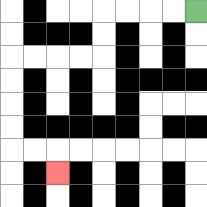{'start': '[8, 0]', 'end': '[2, 7]', 'path_directions': 'L,L,L,L,D,D,L,L,L,L,D,D,D,D,R,R,D', 'path_coordinates': '[[8, 0], [7, 0], [6, 0], [5, 0], [4, 0], [4, 1], [4, 2], [3, 2], [2, 2], [1, 2], [0, 2], [0, 3], [0, 4], [0, 5], [0, 6], [1, 6], [2, 6], [2, 7]]'}